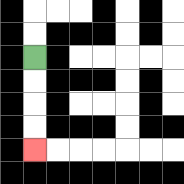{'start': '[1, 2]', 'end': '[1, 6]', 'path_directions': 'D,D,D,D', 'path_coordinates': '[[1, 2], [1, 3], [1, 4], [1, 5], [1, 6]]'}